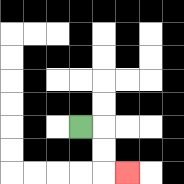{'start': '[3, 5]', 'end': '[5, 7]', 'path_directions': 'R,D,D,R', 'path_coordinates': '[[3, 5], [4, 5], [4, 6], [4, 7], [5, 7]]'}